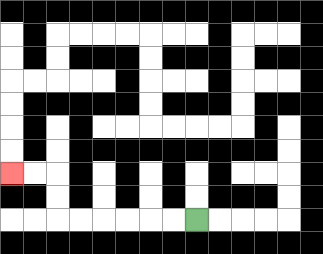{'start': '[8, 9]', 'end': '[0, 7]', 'path_directions': 'L,L,L,L,L,L,U,U,L,L', 'path_coordinates': '[[8, 9], [7, 9], [6, 9], [5, 9], [4, 9], [3, 9], [2, 9], [2, 8], [2, 7], [1, 7], [0, 7]]'}